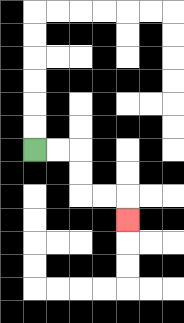{'start': '[1, 6]', 'end': '[5, 9]', 'path_directions': 'R,R,D,D,R,R,D', 'path_coordinates': '[[1, 6], [2, 6], [3, 6], [3, 7], [3, 8], [4, 8], [5, 8], [5, 9]]'}